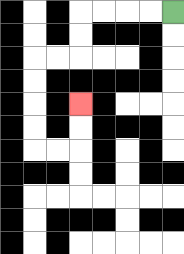{'start': '[7, 0]', 'end': '[3, 4]', 'path_directions': 'L,L,L,L,D,D,L,L,D,D,D,D,R,R,U,U', 'path_coordinates': '[[7, 0], [6, 0], [5, 0], [4, 0], [3, 0], [3, 1], [3, 2], [2, 2], [1, 2], [1, 3], [1, 4], [1, 5], [1, 6], [2, 6], [3, 6], [3, 5], [3, 4]]'}